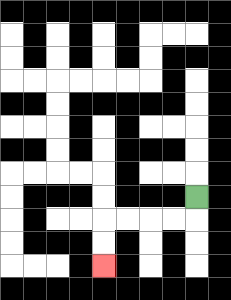{'start': '[8, 8]', 'end': '[4, 11]', 'path_directions': 'D,L,L,L,L,D,D', 'path_coordinates': '[[8, 8], [8, 9], [7, 9], [6, 9], [5, 9], [4, 9], [4, 10], [4, 11]]'}